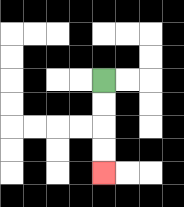{'start': '[4, 3]', 'end': '[4, 7]', 'path_directions': 'D,D,D,D', 'path_coordinates': '[[4, 3], [4, 4], [4, 5], [4, 6], [4, 7]]'}